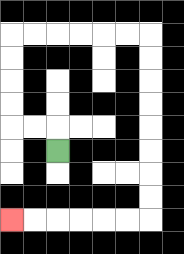{'start': '[2, 6]', 'end': '[0, 9]', 'path_directions': 'U,L,L,U,U,U,U,R,R,R,R,R,R,D,D,D,D,D,D,D,D,L,L,L,L,L,L', 'path_coordinates': '[[2, 6], [2, 5], [1, 5], [0, 5], [0, 4], [0, 3], [0, 2], [0, 1], [1, 1], [2, 1], [3, 1], [4, 1], [5, 1], [6, 1], [6, 2], [6, 3], [6, 4], [6, 5], [6, 6], [6, 7], [6, 8], [6, 9], [5, 9], [4, 9], [3, 9], [2, 9], [1, 9], [0, 9]]'}